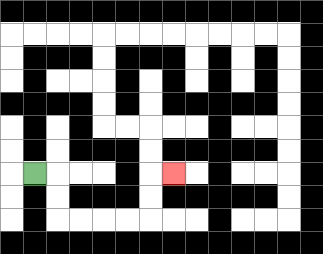{'start': '[1, 7]', 'end': '[7, 7]', 'path_directions': 'R,D,D,R,R,R,R,U,U,R', 'path_coordinates': '[[1, 7], [2, 7], [2, 8], [2, 9], [3, 9], [4, 9], [5, 9], [6, 9], [6, 8], [6, 7], [7, 7]]'}